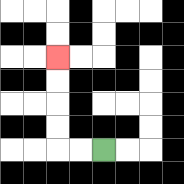{'start': '[4, 6]', 'end': '[2, 2]', 'path_directions': 'L,L,U,U,U,U', 'path_coordinates': '[[4, 6], [3, 6], [2, 6], [2, 5], [2, 4], [2, 3], [2, 2]]'}